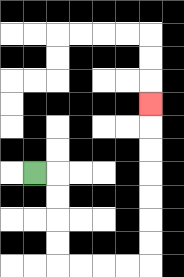{'start': '[1, 7]', 'end': '[6, 4]', 'path_directions': 'R,D,D,D,D,R,R,R,R,U,U,U,U,U,U,U', 'path_coordinates': '[[1, 7], [2, 7], [2, 8], [2, 9], [2, 10], [2, 11], [3, 11], [4, 11], [5, 11], [6, 11], [6, 10], [6, 9], [6, 8], [6, 7], [6, 6], [6, 5], [6, 4]]'}